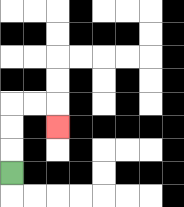{'start': '[0, 7]', 'end': '[2, 5]', 'path_directions': 'U,U,U,R,R,D', 'path_coordinates': '[[0, 7], [0, 6], [0, 5], [0, 4], [1, 4], [2, 4], [2, 5]]'}